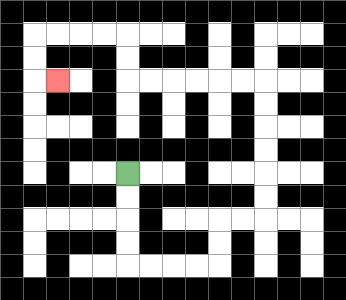{'start': '[5, 7]', 'end': '[2, 3]', 'path_directions': 'D,D,D,D,R,R,R,R,U,U,R,R,U,U,U,U,U,U,L,L,L,L,L,L,U,U,L,L,L,L,D,D,R', 'path_coordinates': '[[5, 7], [5, 8], [5, 9], [5, 10], [5, 11], [6, 11], [7, 11], [8, 11], [9, 11], [9, 10], [9, 9], [10, 9], [11, 9], [11, 8], [11, 7], [11, 6], [11, 5], [11, 4], [11, 3], [10, 3], [9, 3], [8, 3], [7, 3], [6, 3], [5, 3], [5, 2], [5, 1], [4, 1], [3, 1], [2, 1], [1, 1], [1, 2], [1, 3], [2, 3]]'}